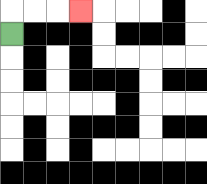{'start': '[0, 1]', 'end': '[3, 0]', 'path_directions': 'U,R,R,R', 'path_coordinates': '[[0, 1], [0, 0], [1, 0], [2, 0], [3, 0]]'}